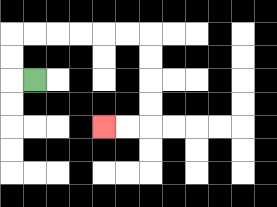{'start': '[1, 3]', 'end': '[4, 5]', 'path_directions': 'L,U,U,R,R,R,R,R,R,D,D,D,D,L,L', 'path_coordinates': '[[1, 3], [0, 3], [0, 2], [0, 1], [1, 1], [2, 1], [3, 1], [4, 1], [5, 1], [6, 1], [6, 2], [6, 3], [6, 4], [6, 5], [5, 5], [4, 5]]'}